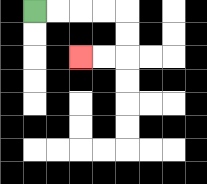{'start': '[1, 0]', 'end': '[3, 2]', 'path_directions': 'R,R,R,R,D,D,L,L', 'path_coordinates': '[[1, 0], [2, 0], [3, 0], [4, 0], [5, 0], [5, 1], [5, 2], [4, 2], [3, 2]]'}